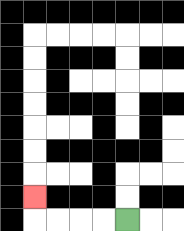{'start': '[5, 9]', 'end': '[1, 8]', 'path_directions': 'L,L,L,L,U', 'path_coordinates': '[[5, 9], [4, 9], [3, 9], [2, 9], [1, 9], [1, 8]]'}